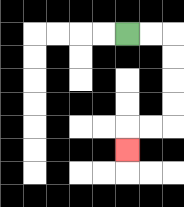{'start': '[5, 1]', 'end': '[5, 6]', 'path_directions': 'R,R,D,D,D,D,L,L,D', 'path_coordinates': '[[5, 1], [6, 1], [7, 1], [7, 2], [7, 3], [7, 4], [7, 5], [6, 5], [5, 5], [5, 6]]'}